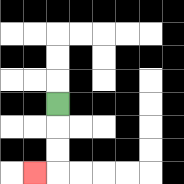{'start': '[2, 4]', 'end': '[1, 7]', 'path_directions': 'D,D,D,L', 'path_coordinates': '[[2, 4], [2, 5], [2, 6], [2, 7], [1, 7]]'}